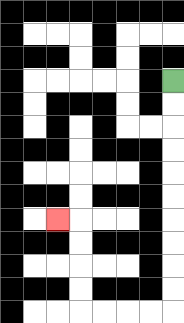{'start': '[7, 3]', 'end': '[2, 9]', 'path_directions': 'D,D,D,D,D,D,D,D,D,D,L,L,L,L,U,U,U,U,L', 'path_coordinates': '[[7, 3], [7, 4], [7, 5], [7, 6], [7, 7], [7, 8], [7, 9], [7, 10], [7, 11], [7, 12], [7, 13], [6, 13], [5, 13], [4, 13], [3, 13], [3, 12], [3, 11], [3, 10], [3, 9], [2, 9]]'}